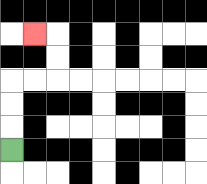{'start': '[0, 6]', 'end': '[1, 1]', 'path_directions': 'U,U,U,R,R,U,U,L', 'path_coordinates': '[[0, 6], [0, 5], [0, 4], [0, 3], [1, 3], [2, 3], [2, 2], [2, 1], [1, 1]]'}